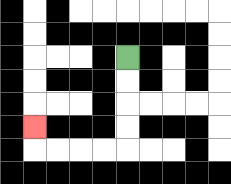{'start': '[5, 2]', 'end': '[1, 5]', 'path_directions': 'D,D,D,D,L,L,L,L,U', 'path_coordinates': '[[5, 2], [5, 3], [5, 4], [5, 5], [5, 6], [4, 6], [3, 6], [2, 6], [1, 6], [1, 5]]'}